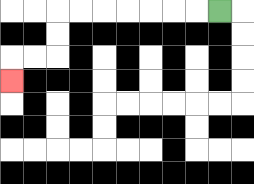{'start': '[9, 0]', 'end': '[0, 3]', 'path_directions': 'L,L,L,L,L,L,L,D,D,L,L,D', 'path_coordinates': '[[9, 0], [8, 0], [7, 0], [6, 0], [5, 0], [4, 0], [3, 0], [2, 0], [2, 1], [2, 2], [1, 2], [0, 2], [0, 3]]'}